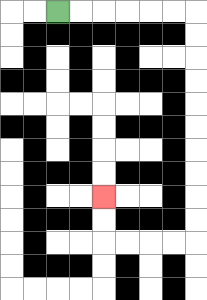{'start': '[2, 0]', 'end': '[4, 8]', 'path_directions': 'R,R,R,R,R,R,D,D,D,D,D,D,D,D,D,D,L,L,L,L,U,U', 'path_coordinates': '[[2, 0], [3, 0], [4, 0], [5, 0], [6, 0], [7, 0], [8, 0], [8, 1], [8, 2], [8, 3], [8, 4], [8, 5], [8, 6], [8, 7], [8, 8], [8, 9], [8, 10], [7, 10], [6, 10], [5, 10], [4, 10], [4, 9], [4, 8]]'}